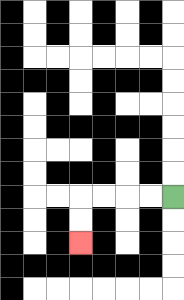{'start': '[7, 8]', 'end': '[3, 10]', 'path_directions': 'L,L,L,L,D,D', 'path_coordinates': '[[7, 8], [6, 8], [5, 8], [4, 8], [3, 8], [3, 9], [3, 10]]'}